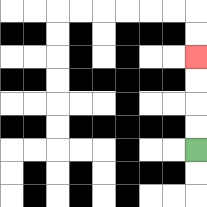{'start': '[8, 6]', 'end': '[8, 2]', 'path_directions': 'U,U,U,U', 'path_coordinates': '[[8, 6], [8, 5], [8, 4], [8, 3], [8, 2]]'}